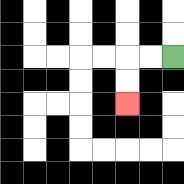{'start': '[7, 2]', 'end': '[5, 4]', 'path_directions': 'L,L,D,D', 'path_coordinates': '[[7, 2], [6, 2], [5, 2], [5, 3], [5, 4]]'}